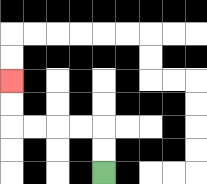{'start': '[4, 7]', 'end': '[0, 3]', 'path_directions': 'U,U,L,L,L,L,U,U', 'path_coordinates': '[[4, 7], [4, 6], [4, 5], [3, 5], [2, 5], [1, 5], [0, 5], [0, 4], [0, 3]]'}